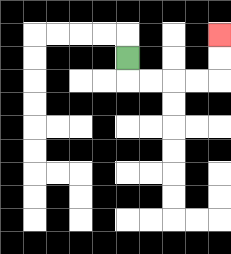{'start': '[5, 2]', 'end': '[9, 1]', 'path_directions': 'D,R,R,R,R,U,U', 'path_coordinates': '[[5, 2], [5, 3], [6, 3], [7, 3], [8, 3], [9, 3], [9, 2], [9, 1]]'}